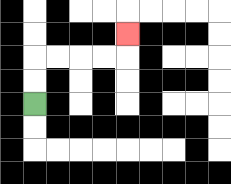{'start': '[1, 4]', 'end': '[5, 1]', 'path_directions': 'U,U,R,R,R,R,U', 'path_coordinates': '[[1, 4], [1, 3], [1, 2], [2, 2], [3, 2], [4, 2], [5, 2], [5, 1]]'}